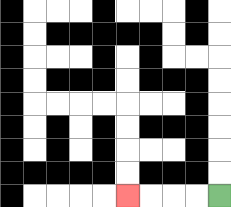{'start': '[9, 8]', 'end': '[5, 8]', 'path_directions': 'L,L,L,L', 'path_coordinates': '[[9, 8], [8, 8], [7, 8], [6, 8], [5, 8]]'}